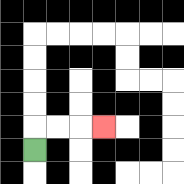{'start': '[1, 6]', 'end': '[4, 5]', 'path_directions': 'U,R,R,R', 'path_coordinates': '[[1, 6], [1, 5], [2, 5], [3, 5], [4, 5]]'}